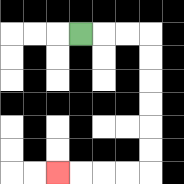{'start': '[3, 1]', 'end': '[2, 7]', 'path_directions': 'R,R,R,D,D,D,D,D,D,L,L,L,L', 'path_coordinates': '[[3, 1], [4, 1], [5, 1], [6, 1], [6, 2], [6, 3], [6, 4], [6, 5], [6, 6], [6, 7], [5, 7], [4, 7], [3, 7], [2, 7]]'}